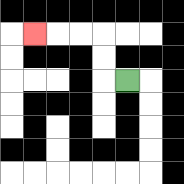{'start': '[5, 3]', 'end': '[1, 1]', 'path_directions': 'L,U,U,L,L,L', 'path_coordinates': '[[5, 3], [4, 3], [4, 2], [4, 1], [3, 1], [2, 1], [1, 1]]'}